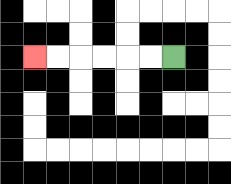{'start': '[7, 2]', 'end': '[1, 2]', 'path_directions': 'L,L,L,L,L,L', 'path_coordinates': '[[7, 2], [6, 2], [5, 2], [4, 2], [3, 2], [2, 2], [1, 2]]'}